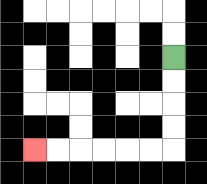{'start': '[7, 2]', 'end': '[1, 6]', 'path_directions': 'D,D,D,D,L,L,L,L,L,L', 'path_coordinates': '[[7, 2], [7, 3], [7, 4], [7, 5], [7, 6], [6, 6], [5, 6], [4, 6], [3, 6], [2, 6], [1, 6]]'}